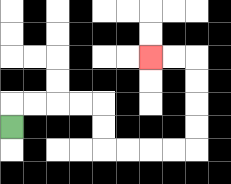{'start': '[0, 5]', 'end': '[6, 2]', 'path_directions': 'U,R,R,R,R,D,D,R,R,R,R,U,U,U,U,L,L', 'path_coordinates': '[[0, 5], [0, 4], [1, 4], [2, 4], [3, 4], [4, 4], [4, 5], [4, 6], [5, 6], [6, 6], [7, 6], [8, 6], [8, 5], [8, 4], [8, 3], [8, 2], [7, 2], [6, 2]]'}